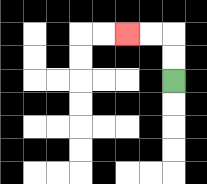{'start': '[7, 3]', 'end': '[5, 1]', 'path_directions': 'U,U,L,L', 'path_coordinates': '[[7, 3], [7, 2], [7, 1], [6, 1], [5, 1]]'}